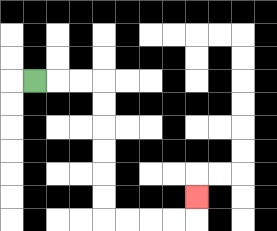{'start': '[1, 3]', 'end': '[8, 8]', 'path_directions': 'R,R,R,D,D,D,D,D,D,R,R,R,R,U', 'path_coordinates': '[[1, 3], [2, 3], [3, 3], [4, 3], [4, 4], [4, 5], [4, 6], [4, 7], [4, 8], [4, 9], [5, 9], [6, 9], [7, 9], [8, 9], [8, 8]]'}